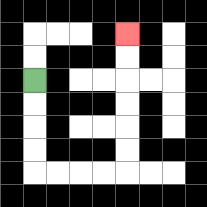{'start': '[1, 3]', 'end': '[5, 1]', 'path_directions': 'D,D,D,D,R,R,R,R,U,U,U,U,U,U', 'path_coordinates': '[[1, 3], [1, 4], [1, 5], [1, 6], [1, 7], [2, 7], [3, 7], [4, 7], [5, 7], [5, 6], [5, 5], [5, 4], [5, 3], [5, 2], [5, 1]]'}